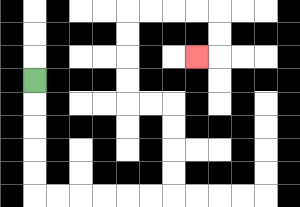{'start': '[1, 3]', 'end': '[8, 2]', 'path_directions': 'D,D,D,D,D,R,R,R,R,R,R,U,U,U,U,L,L,U,U,U,U,R,R,R,R,D,D,L', 'path_coordinates': '[[1, 3], [1, 4], [1, 5], [1, 6], [1, 7], [1, 8], [2, 8], [3, 8], [4, 8], [5, 8], [6, 8], [7, 8], [7, 7], [7, 6], [7, 5], [7, 4], [6, 4], [5, 4], [5, 3], [5, 2], [5, 1], [5, 0], [6, 0], [7, 0], [8, 0], [9, 0], [9, 1], [9, 2], [8, 2]]'}